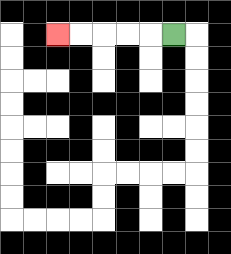{'start': '[7, 1]', 'end': '[2, 1]', 'path_directions': 'L,L,L,L,L', 'path_coordinates': '[[7, 1], [6, 1], [5, 1], [4, 1], [3, 1], [2, 1]]'}